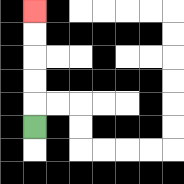{'start': '[1, 5]', 'end': '[1, 0]', 'path_directions': 'U,U,U,U,U', 'path_coordinates': '[[1, 5], [1, 4], [1, 3], [1, 2], [1, 1], [1, 0]]'}